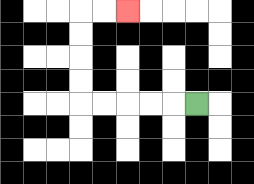{'start': '[8, 4]', 'end': '[5, 0]', 'path_directions': 'L,L,L,L,L,U,U,U,U,R,R', 'path_coordinates': '[[8, 4], [7, 4], [6, 4], [5, 4], [4, 4], [3, 4], [3, 3], [3, 2], [3, 1], [3, 0], [4, 0], [5, 0]]'}